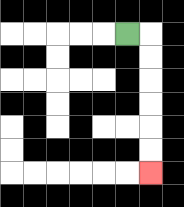{'start': '[5, 1]', 'end': '[6, 7]', 'path_directions': 'R,D,D,D,D,D,D', 'path_coordinates': '[[5, 1], [6, 1], [6, 2], [6, 3], [6, 4], [6, 5], [6, 6], [6, 7]]'}